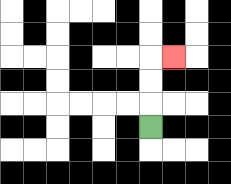{'start': '[6, 5]', 'end': '[7, 2]', 'path_directions': 'U,U,U,R', 'path_coordinates': '[[6, 5], [6, 4], [6, 3], [6, 2], [7, 2]]'}